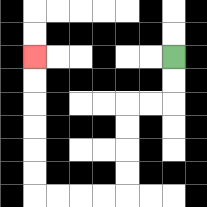{'start': '[7, 2]', 'end': '[1, 2]', 'path_directions': 'D,D,L,L,D,D,D,D,L,L,L,L,U,U,U,U,U,U', 'path_coordinates': '[[7, 2], [7, 3], [7, 4], [6, 4], [5, 4], [5, 5], [5, 6], [5, 7], [5, 8], [4, 8], [3, 8], [2, 8], [1, 8], [1, 7], [1, 6], [1, 5], [1, 4], [1, 3], [1, 2]]'}